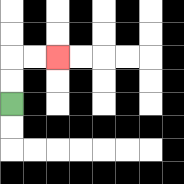{'start': '[0, 4]', 'end': '[2, 2]', 'path_directions': 'U,U,R,R', 'path_coordinates': '[[0, 4], [0, 3], [0, 2], [1, 2], [2, 2]]'}